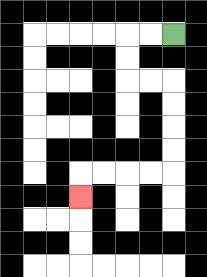{'start': '[7, 1]', 'end': '[3, 8]', 'path_directions': 'L,L,D,D,R,R,D,D,D,D,L,L,L,L,D', 'path_coordinates': '[[7, 1], [6, 1], [5, 1], [5, 2], [5, 3], [6, 3], [7, 3], [7, 4], [7, 5], [7, 6], [7, 7], [6, 7], [5, 7], [4, 7], [3, 7], [3, 8]]'}